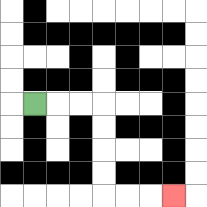{'start': '[1, 4]', 'end': '[7, 8]', 'path_directions': 'R,R,R,D,D,D,D,R,R,R', 'path_coordinates': '[[1, 4], [2, 4], [3, 4], [4, 4], [4, 5], [4, 6], [4, 7], [4, 8], [5, 8], [6, 8], [7, 8]]'}